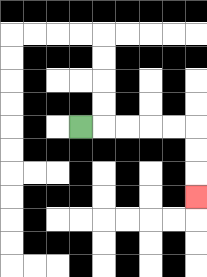{'start': '[3, 5]', 'end': '[8, 8]', 'path_directions': 'R,R,R,R,R,D,D,D', 'path_coordinates': '[[3, 5], [4, 5], [5, 5], [6, 5], [7, 5], [8, 5], [8, 6], [8, 7], [8, 8]]'}